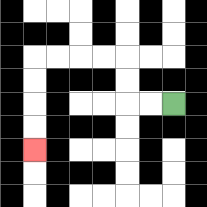{'start': '[7, 4]', 'end': '[1, 6]', 'path_directions': 'L,L,U,U,L,L,L,L,D,D,D,D', 'path_coordinates': '[[7, 4], [6, 4], [5, 4], [5, 3], [5, 2], [4, 2], [3, 2], [2, 2], [1, 2], [1, 3], [1, 4], [1, 5], [1, 6]]'}